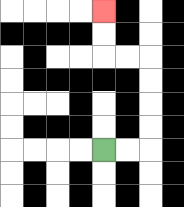{'start': '[4, 6]', 'end': '[4, 0]', 'path_directions': 'R,R,U,U,U,U,L,L,U,U', 'path_coordinates': '[[4, 6], [5, 6], [6, 6], [6, 5], [6, 4], [6, 3], [6, 2], [5, 2], [4, 2], [4, 1], [4, 0]]'}